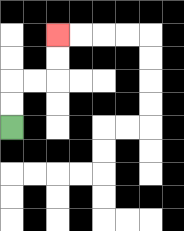{'start': '[0, 5]', 'end': '[2, 1]', 'path_directions': 'U,U,R,R,U,U', 'path_coordinates': '[[0, 5], [0, 4], [0, 3], [1, 3], [2, 3], [2, 2], [2, 1]]'}